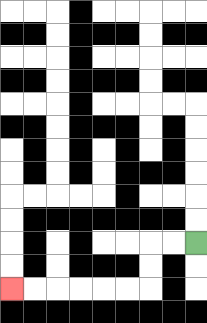{'start': '[8, 10]', 'end': '[0, 12]', 'path_directions': 'L,L,D,D,L,L,L,L,L,L', 'path_coordinates': '[[8, 10], [7, 10], [6, 10], [6, 11], [6, 12], [5, 12], [4, 12], [3, 12], [2, 12], [1, 12], [0, 12]]'}